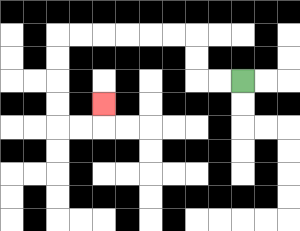{'start': '[10, 3]', 'end': '[4, 4]', 'path_directions': 'L,L,U,U,L,L,L,L,L,L,D,D,D,D,R,R,U', 'path_coordinates': '[[10, 3], [9, 3], [8, 3], [8, 2], [8, 1], [7, 1], [6, 1], [5, 1], [4, 1], [3, 1], [2, 1], [2, 2], [2, 3], [2, 4], [2, 5], [3, 5], [4, 5], [4, 4]]'}